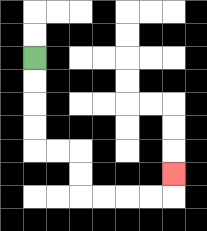{'start': '[1, 2]', 'end': '[7, 7]', 'path_directions': 'D,D,D,D,R,R,D,D,R,R,R,R,U', 'path_coordinates': '[[1, 2], [1, 3], [1, 4], [1, 5], [1, 6], [2, 6], [3, 6], [3, 7], [3, 8], [4, 8], [5, 8], [6, 8], [7, 8], [7, 7]]'}